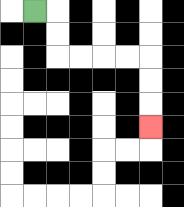{'start': '[1, 0]', 'end': '[6, 5]', 'path_directions': 'R,D,D,R,R,R,R,D,D,D', 'path_coordinates': '[[1, 0], [2, 0], [2, 1], [2, 2], [3, 2], [4, 2], [5, 2], [6, 2], [6, 3], [6, 4], [6, 5]]'}